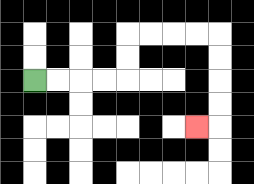{'start': '[1, 3]', 'end': '[8, 5]', 'path_directions': 'R,R,R,R,U,U,R,R,R,R,D,D,D,D,L', 'path_coordinates': '[[1, 3], [2, 3], [3, 3], [4, 3], [5, 3], [5, 2], [5, 1], [6, 1], [7, 1], [8, 1], [9, 1], [9, 2], [9, 3], [9, 4], [9, 5], [8, 5]]'}